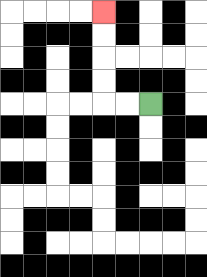{'start': '[6, 4]', 'end': '[4, 0]', 'path_directions': 'L,L,U,U,U,U', 'path_coordinates': '[[6, 4], [5, 4], [4, 4], [4, 3], [4, 2], [4, 1], [4, 0]]'}